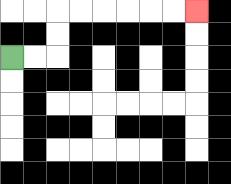{'start': '[0, 2]', 'end': '[8, 0]', 'path_directions': 'R,R,U,U,R,R,R,R,R,R', 'path_coordinates': '[[0, 2], [1, 2], [2, 2], [2, 1], [2, 0], [3, 0], [4, 0], [5, 0], [6, 0], [7, 0], [8, 0]]'}